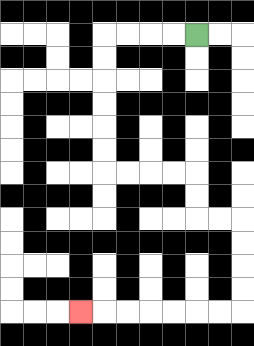{'start': '[8, 1]', 'end': '[3, 13]', 'path_directions': 'L,L,L,L,D,D,D,D,D,D,R,R,R,R,D,D,R,R,D,D,D,D,L,L,L,L,L,L,L', 'path_coordinates': '[[8, 1], [7, 1], [6, 1], [5, 1], [4, 1], [4, 2], [4, 3], [4, 4], [4, 5], [4, 6], [4, 7], [5, 7], [6, 7], [7, 7], [8, 7], [8, 8], [8, 9], [9, 9], [10, 9], [10, 10], [10, 11], [10, 12], [10, 13], [9, 13], [8, 13], [7, 13], [6, 13], [5, 13], [4, 13], [3, 13]]'}